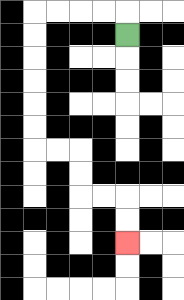{'start': '[5, 1]', 'end': '[5, 10]', 'path_directions': 'U,L,L,L,L,D,D,D,D,D,D,R,R,D,D,R,R,D,D', 'path_coordinates': '[[5, 1], [5, 0], [4, 0], [3, 0], [2, 0], [1, 0], [1, 1], [1, 2], [1, 3], [1, 4], [1, 5], [1, 6], [2, 6], [3, 6], [3, 7], [3, 8], [4, 8], [5, 8], [5, 9], [5, 10]]'}